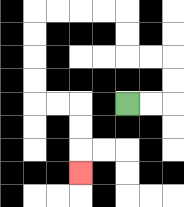{'start': '[5, 4]', 'end': '[3, 7]', 'path_directions': 'R,R,U,U,L,L,U,U,L,L,L,L,D,D,D,D,R,R,D,D,D', 'path_coordinates': '[[5, 4], [6, 4], [7, 4], [7, 3], [7, 2], [6, 2], [5, 2], [5, 1], [5, 0], [4, 0], [3, 0], [2, 0], [1, 0], [1, 1], [1, 2], [1, 3], [1, 4], [2, 4], [3, 4], [3, 5], [3, 6], [3, 7]]'}